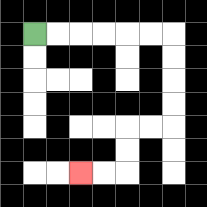{'start': '[1, 1]', 'end': '[3, 7]', 'path_directions': 'R,R,R,R,R,R,D,D,D,D,L,L,D,D,L,L', 'path_coordinates': '[[1, 1], [2, 1], [3, 1], [4, 1], [5, 1], [6, 1], [7, 1], [7, 2], [7, 3], [7, 4], [7, 5], [6, 5], [5, 5], [5, 6], [5, 7], [4, 7], [3, 7]]'}